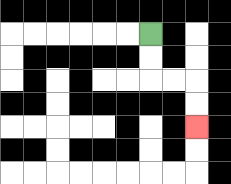{'start': '[6, 1]', 'end': '[8, 5]', 'path_directions': 'D,D,R,R,D,D', 'path_coordinates': '[[6, 1], [6, 2], [6, 3], [7, 3], [8, 3], [8, 4], [8, 5]]'}